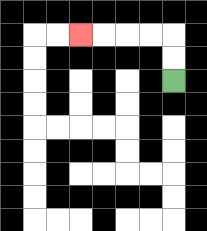{'start': '[7, 3]', 'end': '[3, 1]', 'path_directions': 'U,U,L,L,L,L', 'path_coordinates': '[[7, 3], [7, 2], [7, 1], [6, 1], [5, 1], [4, 1], [3, 1]]'}